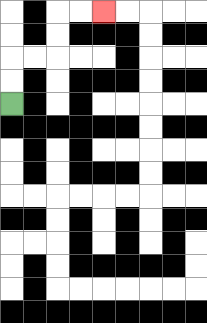{'start': '[0, 4]', 'end': '[4, 0]', 'path_directions': 'U,U,R,R,U,U,R,R', 'path_coordinates': '[[0, 4], [0, 3], [0, 2], [1, 2], [2, 2], [2, 1], [2, 0], [3, 0], [4, 0]]'}